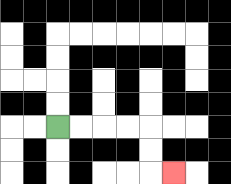{'start': '[2, 5]', 'end': '[7, 7]', 'path_directions': 'R,R,R,R,D,D,R', 'path_coordinates': '[[2, 5], [3, 5], [4, 5], [5, 5], [6, 5], [6, 6], [6, 7], [7, 7]]'}